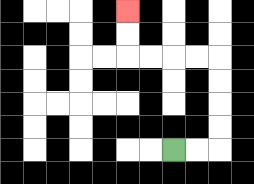{'start': '[7, 6]', 'end': '[5, 0]', 'path_directions': 'R,R,U,U,U,U,L,L,L,L,U,U', 'path_coordinates': '[[7, 6], [8, 6], [9, 6], [9, 5], [9, 4], [9, 3], [9, 2], [8, 2], [7, 2], [6, 2], [5, 2], [5, 1], [5, 0]]'}